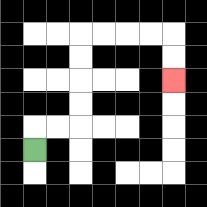{'start': '[1, 6]', 'end': '[7, 3]', 'path_directions': 'U,R,R,U,U,U,U,R,R,R,R,D,D', 'path_coordinates': '[[1, 6], [1, 5], [2, 5], [3, 5], [3, 4], [3, 3], [3, 2], [3, 1], [4, 1], [5, 1], [6, 1], [7, 1], [7, 2], [7, 3]]'}